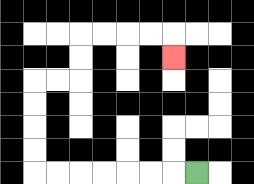{'start': '[8, 7]', 'end': '[7, 2]', 'path_directions': 'L,L,L,L,L,L,L,U,U,U,U,R,R,U,U,R,R,R,R,D', 'path_coordinates': '[[8, 7], [7, 7], [6, 7], [5, 7], [4, 7], [3, 7], [2, 7], [1, 7], [1, 6], [1, 5], [1, 4], [1, 3], [2, 3], [3, 3], [3, 2], [3, 1], [4, 1], [5, 1], [6, 1], [7, 1], [7, 2]]'}